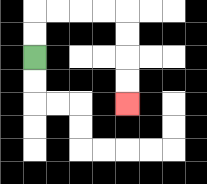{'start': '[1, 2]', 'end': '[5, 4]', 'path_directions': 'U,U,R,R,R,R,D,D,D,D', 'path_coordinates': '[[1, 2], [1, 1], [1, 0], [2, 0], [3, 0], [4, 0], [5, 0], [5, 1], [5, 2], [5, 3], [5, 4]]'}